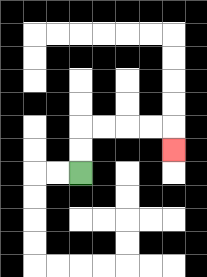{'start': '[3, 7]', 'end': '[7, 6]', 'path_directions': 'U,U,R,R,R,R,D', 'path_coordinates': '[[3, 7], [3, 6], [3, 5], [4, 5], [5, 5], [6, 5], [7, 5], [7, 6]]'}